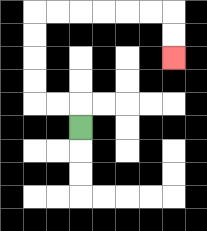{'start': '[3, 5]', 'end': '[7, 2]', 'path_directions': 'U,L,L,U,U,U,U,R,R,R,R,R,R,D,D', 'path_coordinates': '[[3, 5], [3, 4], [2, 4], [1, 4], [1, 3], [1, 2], [1, 1], [1, 0], [2, 0], [3, 0], [4, 0], [5, 0], [6, 0], [7, 0], [7, 1], [7, 2]]'}